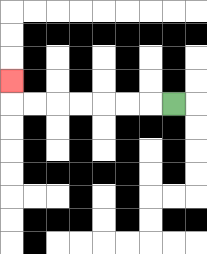{'start': '[7, 4]', 'end': '[0, 3]', 'path_directions': 'L,L,L,L,L,L,L,U', 'path_coordinates': '[[7, 4], [6, 4], [5, 4], [4, 4], [3, 4], [2, 4], [1, 4], [0, 4], [0, 3]]'}